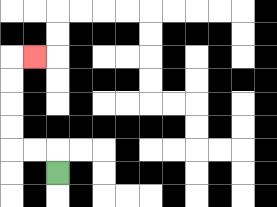{'start': '[2, 7]', 'end': '[1, 2]', 'path_directions': 'U,L,L,U,U,U,U,R', 'path_coordinates': '[[2, 7], [2, 6], [1, 6], [0, 6], [0, 5], [0, 4], [0, 3], [0, 2], [1, 2]]'}